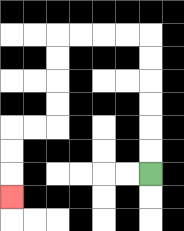{'start': '[6, 7]', 'end': '[0, 8]', 'path_directions': 'U,U,U,U,U,U,L,L,L,L,D,D,D,D,L,L,D,D,D', 'path_coordinates': '[[6, 7], [6, 6], [6, 5], [6, 4], [6, 3], [6, 2], [6, 1], [5, 1], [4, 1], [3, 1], [2, 1], [2, 2], [2, 3], [2, 4], [2, 5], [1, 5], [0, 5], [0, 6], [0, 7], [0, 8]]'}